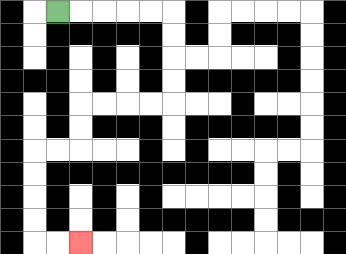{'start': '[2, 0]', 'end': '[3, 10]', 'path_directions': 'R,R,R,R,R,D,D,D,D,L,L,L,L,D,D,L,L,D,D,D,D,R,R', 'path_coordinates': '[[2, 0], [3, 0], [4, 0], [5, 0], [6, 0], [7, 0], [7, 1], [7, 2], [7, 3], [7, 4], [6, 4], [5, 4], [4, 4], [3, 4], [3, 5], [3, 6], [2, 6], [1, 6], [1, 7], [1, 8], [1, 9], [1, 10], [2, 10], [3, 10]]'}